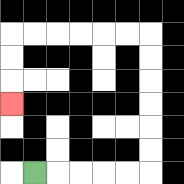{'start': '[1, 7]', 'end': '[0, 4]', 'path_directions': 'R,R,R,R,R,U,U,U,U,U,U,L,L,L,L,L,L,D,D,D', 'path_coordinates': '[[1, 7], [2, 7], [3, 7], [4, 7], [5, 7], [6, 7], [6, 6], [6, 5], [6, 4], [6, 3], [6, 2], [6, 1], [5, 1], [4, 1], [3, 1], [2, 1], [1, 1], [0, 1], [0, 2], [0, 3], [0, 4]]'}